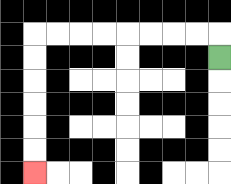{'start': '[9, 2]', 'end': '[1, 7]', 'path_directions': 'U,L,L,L,L,L,L,L,L,D,D,D,D,D,D', 'path_coordinates': '[[9, 2], [9, 1], [8, 1], [7, 1], [6, 1], [5, 1], [4, 1], [3, 1], [2, 1], [1, 1], [1, 2], [1, 3], [1, 4], [1, 5], [1, 6], [1, 7]]'}